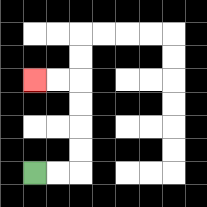{'start': '[1, 7]', 'end': '[1, 3]', 'path_directions': 'R,R,U,U,U,U,L,L', 'path_coordinates': '[[1, 7], [2, 7], [3, 7], [3, 6], [3, 5], [3, 4], [3, 3], [2, 3], [1, 3]]'}